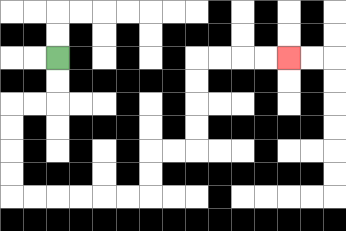{'start': '[2, 2]', 'end': '[12, 2]', 'path_directions': 'D,D,L,L,D,D,D,D,R,R,R,R,R,R,U,U,R,R,U,U,U,U,R,R,R,R', 'path_coordinates': '[[2, 2], [2, 3], [2, 4], [1, 4], [0, 4], [0, 5], [0, 6], [0, 7], [0, 8], [1, 8], [2, 8], [3, 8], [4, 8], [5, 8], [6, 8], [6, 7], [6, 6], [7, 6], [8, 6], [8, 5], [8, 4], [8, 3], [8, 2], [9, 2], [10, 2], [11, 2], [12, 2]]'}